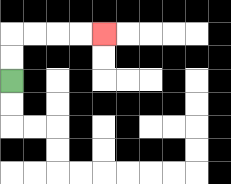{'start': '[0, 3]', 'end': '[4, 1]', 'path_directions': 'U,U,R,R,R,R', 'path_coordinates': '[[0, 3], [0, 2], [0, 1], [1, 1], [2, 1], [3, 1], [4, 1]]'}